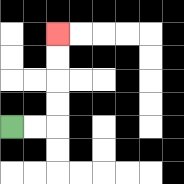{'start': '[0, 5]', 'end': '[2, 1]', 'path_directions': 'R,R,U,U,U,U', 'path_coordinates': '[[0, 5], [1, 5], [2, 5], [2, 4], [2, 3], [2, 2], [2, 1]]'}